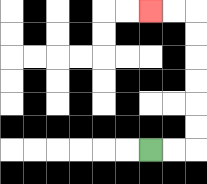{'start': '[6, 6]', 'end': '[6, 0]', 'path_directions': 'R,R,U,U,U,U,U,U,L,L', 'path_coordinates': '[[6, 6], [7, 6], [8, 6], [8, 5], [8, 4], [8, 3], [8, 2], [8, 1], [8, 0], [7, 0], [6, 0]]'}